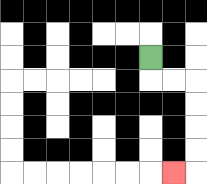{'start': '[6, 2]', 'end': '[7, 7]', 'path_directions': 'D,R,R,D,D,D,D,L', 'path_coordinates': '[[6, 2], [6, 3], [7, 3], [8, 3], [8, 4], [8, 5], [8, 6], [8, 7], [7, 7]]'}